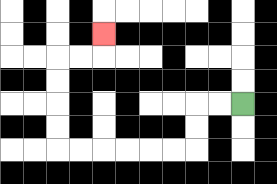{'start': '[10, 4]', 'end': '[4, 1]', 'path_directions': 'L,L,D,D,L,L,L,L,L,L,U,U,U,U,R,R,U', 'path_coordinates': '[[10, 4], [9, 4], [8, 4], [8, 5], [8, 6], [7, 6], [6, 6], [5, 6], [4, 6], [3, 6], [2, 6], [2, 5], [2, 4], [2, 3], [2, 2], [3, 2], [4, 2], [4, 1]]'}